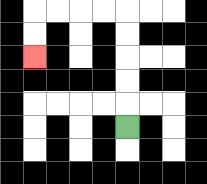{'start': '[5, 5]', 'end': '[1, 2]', 'path_directions': 'U,U,U,U,U,L,L,L,L,D,D', 'path_coordinates': '[[5, 5], [5, 4], [5, 3], [5, 2], [5, 1], [5, 0], [4, 0], [3, 0], [2, 0], [1, 0], [1, 1], [1, 2]]'}